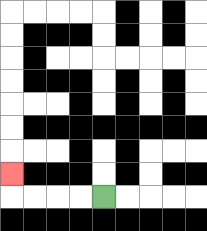{'start': '[4, 8]', 'end': '[0, 7]', 'path_directions': 'L,L,L,L,U', 'path_coordinates': '[[4, 8], [3, 8], [2, 8], [1, 8], [0, 8], [0, 7]]'}